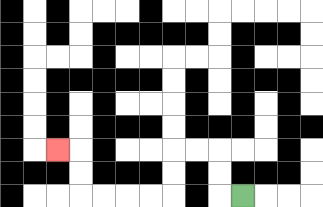{'start': '[10, 8]', 'end': '[2, 6]', 'path_directions': 'L,U,U,L,L,D,D,L,L,L,L,U,U,L', 'path_coordinates': '[[10, 8], [9, 8], [9, 7], [9, 6], [8, 6], [7, 6], [7, 7], [7, 8], [6, 8], [5, 8], [4, 8], [3, 8], [3, 7], [3, 6], [2, 6]]'}